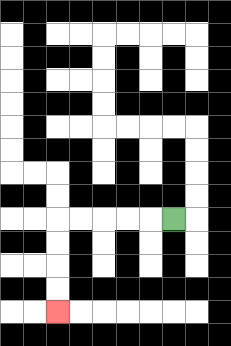{'start': '[7, 9]', 'end': '[2, 13]', 'path_directions': 'L,L,L,L,L,D,D,D,D', 'path_coordinates': '[[7, 9], [6, 9], [5, 9], [4, 9], [3, 9], [2, 9], [2, 10], [2, 11], [2, 12], [2, 13]]'}